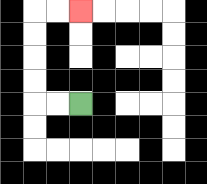{'start': '[3, 4]', 'end': '[3, 0]', 'path_directions': 'L,L,U,U,U,U,R,R', 'path_coordinates': '[[3, 4], [2, 4], [1, 4], [1, 3], [1, 2], [1, 1], [1, 0], [2, 0], [3, 0]]'}